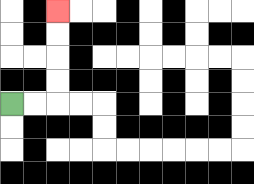{'start': '[0, 4]', 'end': '[2, 0]', 'path_directions': 'R,R,U,U,U,U', 'path_coordinates': '[[0, 4], [1, 4], [2, 4], [2, 3], [2, 2], [2, 1], [2, 0]]'}